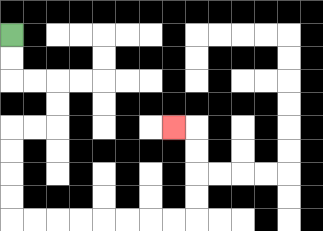{'start': '[0, 1]', 'end': '[7, 5]', 'path_directions': 'D,D,R,R,D,D,L,L,D,D,D,D,R,R,R,R,R,R,R,R,U,U,U,U,L', 'path_coordinates': '[[0, 1], [0, 2], [0, 3], [1, 3], [2, 3], [2, 4], [2, 5], [1, 5], [0, 5], [0, 6], [0, 7], [0, 8], [0, 9], [1, 9], [2, 9], [3, 9], [4, 9], [5, 9], [6, 9], [7, 9], [8, 9], [8, 8], [8, 7], [8, 6], [8, 5], [7, 5]]'}